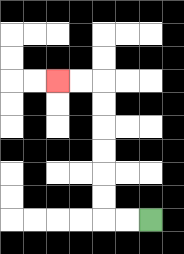{'start': '[6, 9]', 'end': '[2, 3]', 'path_directions': 'L,L,U,U,U,U,U,U,L,L', 'path_coordinates': '[[6, 9], [5, 9], [4, 9], [4, 8], [4, 7], [4, 6], [4, 5], [4, 4], [4, 3], [3, 3], [2, 3]]'}